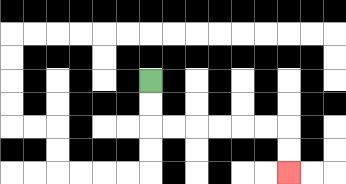{'start': '[6, 3]', 'end': '[12, 7]', 'path_directions': 'D,D,R,R,R,R,R,R,D,D', 'path_coordinates': '[[6, 3], [6, 4], [6, 5], [7, 5], [8, 5], [9, 5], [10, 5], [11, 5], [12, 5], [12, 6], [12, 7]]'}